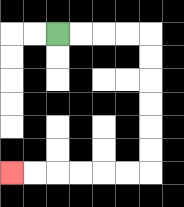{'start': '[2, 1]', 'end': '[0, 7]', 'path_directions': 'R,R,R,R,D,D,D,D,D,D,L,L,L,L,L,L', 'path_coordinates': '[[2, 1], [3, 1], [4, 1], [5, 1], [6, 1], [6, 2], [6, 3], [6, 4], [6, 5], [6, 6], [6, 7], [5, 7], [4, 7], [3, 7], [2, 7], [1, 7], [0, 7]]'}